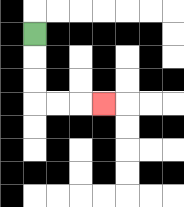{'start': '[1, 1]', 'end': '[4, 4]', 'path_directions': 'D,D,D,R,R,R', 'path_coordinates': '[[1, 1], [1, 2], [1, 3], [1, 4], [2, 4], [3, 4], [4, 4]]'}